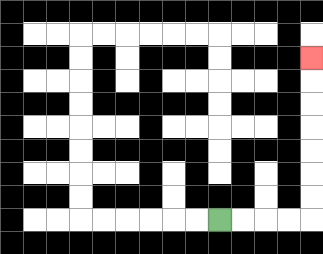{'start': '[9, 9]', 'end': '[13, 2]', 'path_directions': 'R,R,R,R,U,U,U,U,U,U,U', 'path_coordinates': '[[9, 9], [10, 9], [11, 9], [12, 9], [13, 9], [13, 8], [13, 7], [13, 6], [13, 5], [13, 4], [13, 3], [13, 2]]'}